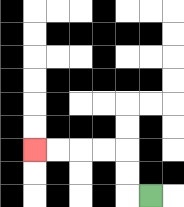{'start': '[6, 8]', 'end': '[1, 6]', 'path_directions': 'L,U,U,L,L,L,L', 'path_coordinates': '[[6, 8], [5, 8], [5, 7], [5, 6], [4, 6], [3, 6], [2, 6], [1, 6]]'}